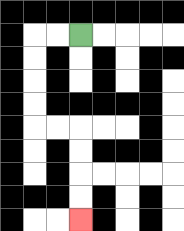{'start': '[3, 1]', 'end': '[3, 9]', 'path_directions': 'L,L,D,D,D,D,R,R,D,D,D,D', 'path_coordinates': '[[3, 1], [2, 1], [1, 1], [1, 2], [1, 3], [1, 4], [1, 5], [2, 5], [3, 5], [3, 6], [3, 7], [3, 8], [3, 9]]'}